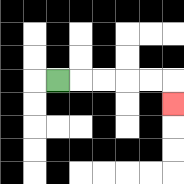{'start': '[2, 3]', 'end': '[7, 4]', 'path_directions': 'R,R,R,R,R,D', 'path_coordinates': '[[2, 3], [3, 3], [4, 3], [5, 3], [6, 3], [7, 3], [7, 4]]'}